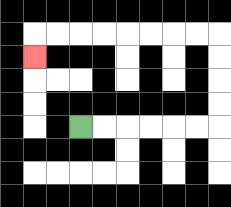{'start': '[3, 5]', 'end': '[1, 2]', 'path_directions': 'R,R,R,R,R,R,U,U,U,U,L,L,L,L,L,L,L,L,D', 'path_coordinates': '[[3, 5], [4, 5], [5, 5], [6, 5], [7, 5], [8, 5], [9, 5], [9, 4], [9, 3], [9, 2], [9, 1], [8, 1], [7, 1], [6, 1], [5, 1], [4, 1], [3, 1], [2, 1], [1, 1], [1, 2]]'}